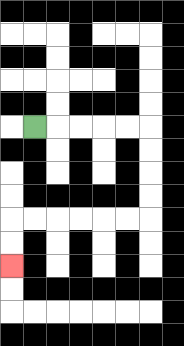{'start': '[1, 5]', 'end': '[0, 11]', 'path_directions': 'R,R,R,R,R,D,D,D,D,L,L,L,L,L,L,D,D', 'path_coordinates': '[[1, 5], [2, 5], [3, 5], [4, 5], [5, 5], [6, 5], [6, 6], [6, 7], [6, 8], [6, 9], [5, 9], [4, 9], [3, 9], [2, 9], [1, 9], [0, 9], [0, 10], [0, 11]]'}